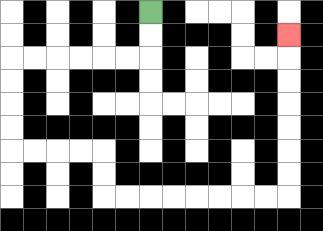{'start': '[6, 0]', 'end': '[12, 1]', 'path_directions': 'D,D,L,L,L,L,L,L,D,D,D,D,R,R,R,R,D,D,R,R,R,R,R,R,R,R,U,U,U,U,U,U,U', 'path_coordinates': '[[6, 0], [6, 1], [6, 2], [5, 2], [4, 2], [3, 2], [2, 2], [1, 2], [0, 2], [0, 3], [0, 4], [0, 5], [0, 6], [1, 6], [2, 6], [3, 6], [4, 6], [4, 7], [4, 8], [5, 8], [6, 8], [7, 8], [8, 8], [9, 8], [10, 8], [11, 8], [12, 8], [12, 7], [12, 6], [12, 5], [12, 4], [12, 3], [12, 2], [12, 1]]'}